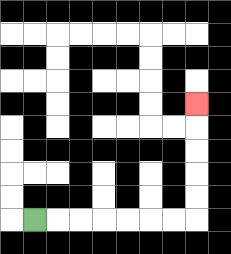{'start': '[1, 9]', 'end': '[8, 4]', 'path_directions': 'R,R,R,R,R,R,R,U,U,U,U,U', 'path_coordinates': '[[1, 9], [2, 9], [3, 9], [4, 9], [5, 9], [6, 9], [7, 9], [8, 9], [8, 8], [8, 7], [8, 6], [8, 5], [8, 4]]'}